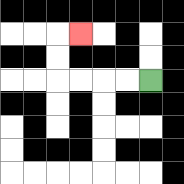{'start': '[6, 3]', 'end': '[3, 1]', 'path_directions': 'L,L,L,L,U,U,R', 'path_coordinates': '[[6, 3], [5, 3], [4, 3], [3, 3], [2, 3], [2, 2], [2, 1], [3, 1]]'}